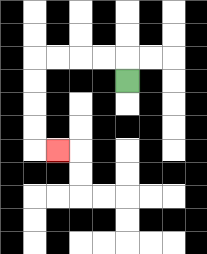{'start': '[5, 3]', 'end': '[2, 6]', 'path_directions': 'U,L,L,L,L,D,D,D,D,R', 'path_coordinates': '[[5, 3], [5, 2], [4, 2], [3, 2], [2, 2], [1, 2], [1, 3], [1, 4], [1, 5], [1, 6], [2, 6]]'}